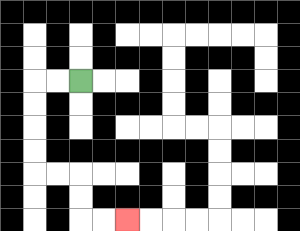{'start': '[3, 3]', 'end': '[5, 9]', 'path_directions': 'L,L,D,D,D,D,R,R,D,D,R,R', 'path_coordinates': '[[3, 3], [2, 3], [1, 3], [1, 4], [1, 5], [1, 6], [1, 7], [2, 7], [3, 7], [3, 8], [3, 9], [4, 9], [5, 9]]'}